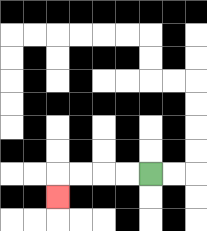{'start': '[6, 7]', 'end': '[2, 8]', 'path_directions': 'L,L,L,L,D', 'path_coordinates': '[[6, 7], [5, 7], [4, 7], [3, 7], [2, 7], [2, 8]]'}